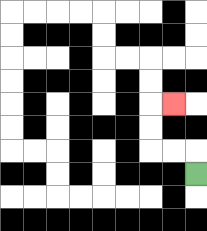{'start': '[8, 7]', 'end': '[7, 4]', 'path_directions': 'U,L,L,U,U,R', 'path_coordinates': '[[8, 7], [8, 6], [7, 6], [6, 6], [6, 5], [6, 4], [7, 4]]'}